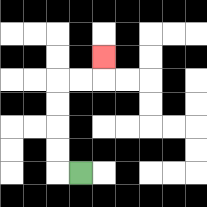{'start': '[3, 7]', 'end': '[4, 2]', 'path_directions': 'L,U,U,U,U,R,R,U', 'path_coordinates': '[[3, 7], [2, 7], [2, 6], [2, 5], [2, 4], [2, 3], [3, 3], [4, 3], [4, 2]]'}